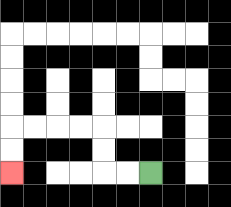{'start': '[6, 7]', 'end': '[0, 7]', 'path_directions': 'L,L,U,U,L,L,L,L,D,D', 'path_coordinates': '[[6, 7], [5, 7], [4, 7], [4, 6], [4, 5], [3, 5], [2, 5], [1, 5], [0, 5], [0, 6], [0, 7]]'}